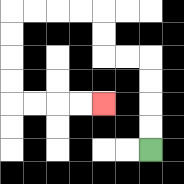{'start': '[6, 6]', 'end': '[4, 4]', 'path_directions': 'U,U,U,U,L,L,U,U,L,L,L,L,D,D,D,D,R,R,R,R', 'path_coordinates': '[[6, 6], [6, 5], [6, 4], [6, 3], [6, 2], [5, 2], [4, 2], [4, 1], [4, 0], [3, 0], [2, 0], [1, 0], [0, 0], [0, 1], [0, 2], [0, 3], [0, 4], [1, 4], [2, 4], [3, 4], [4, 4]]'}